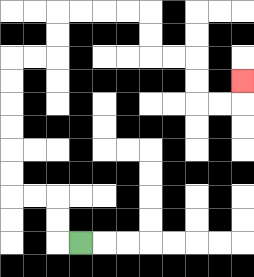{'start': '[3, 10]', 'end': '[10, 3]', 'path_directions': 'L,U,U,L,L,U,U,U,U,U,U,R,R,U,U,R,R,R,R,D,D,R,R,D,D,R,R,U', 'path_coordinates': '[[3, 10], [2, 10], [2, 9], [2, 8], [1, 8], [0, 8], [0, 7], [0, 6], [0, 5], [0, 4], [0, 3], [0, 2], [1, 2], [2, 2], [2, 1], [2, 0], [3, 0], [4, 0], [5, 0], [6, 0], [6, 1], [6, 2], [7, 2], [8, 2], [8, 3], [8, 4], [9, 4], [10, 4], [10, 3]]'}